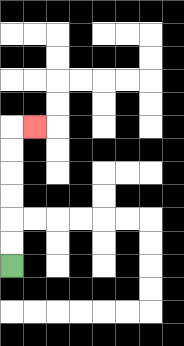{'start': '[0, 11]', 'end': '[1, 5]', 'path_directions': 'U,U,U,U,U,U,R', 'path_coordinates': '[[0, 11], [0, 10], [0, 9], [0, 8], [0, 7], [0, 6], [0, 5], [1, 5]]'}